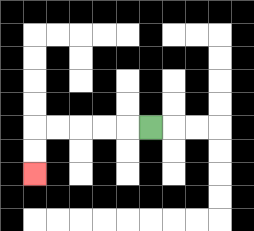{'start': '[6, 5]', 'end': '[1, 7]', 'path_directions': 'L,L,L,L,L,D,D', 'path_coordinates': '[[6, 5], [5, 5], [4, 5], [3, 5], [2, 5], [1, 5], [1, 6], [1, 7]]'}